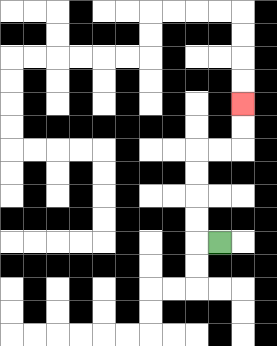{'start': '[9, 10]', 'end': '[10, 4]', 'path_directions': 'L,U,U,U,U,R,R,U,U', 'path_coordinates': '[[9, 10], [8, 10], [8, 9], [8, 8], [8, 7], [8, 6], [9, 6], [10, 6], [10, 5], [10, 4]]'}